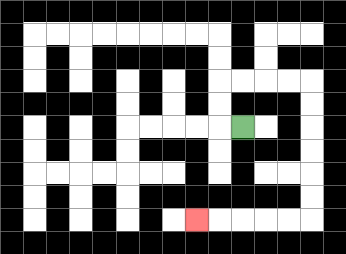{'start': '[10, 5]', 'end': '[8, 9]', 'path_directions': 'L,U,U,R,R,R,R,D,D,D,D,D,D,L,L,L,L,L', 'path_coordinates': '[[10, 5], [9, 5], [9, 4], [9, 3], [10, 3], [11, 3], [12, 3], [13, 3], [13, 4], [13, 5], [13, 6], [13, 7], [13, 8], [13, 9], [12, 9], [11, 9], [10, 9], [9, 9], [8, 9]]'}